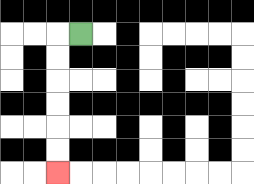{'start': '[3, 1]', 'end': '[2, 7]', 'path_directions': 'L,D,D,D,D,D,D', 'path_coordinates': '[[3, 1], [2, 1], [2, 2], [2, 3], [2, 4], [2, 5], [2, 6], [2, 7]]'}